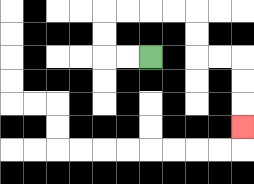{'start': '[6, 2]', 'end': '[10, 5]', 'path_directions': 'L,L,U,U,R,R,R,R,D,D,R,R,D,D,D', 'path_coordinates': '[[6, 2], [5, 2], [4, 2], [4, 1], [4, 0], [5, 0], [6, 0], [7, 0], [8, 0], [8, 1], [8, 2], [9, 2], [10, 2], [10, 3], [10, 4], [10, 5]]'}